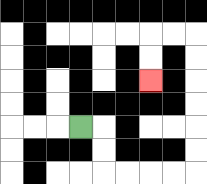{'start': '[3, 5]', 'end': '[6, 3]', 'path_directions': 'R,D,D,R,R,R,R,U,U,U,U,U,U,L,L,D,D', 'path_coordinates': '[[3, 5], [4, 5], [4, 6], [4, 7], [5, 7], [6, 7], [7, 7], [8, 7], [8, 6], [8, 5], [8, 4], [8, 3], [8, 2], [8, 1], [7, 1], [6, 1], [6, 2], [6, 3]]'}